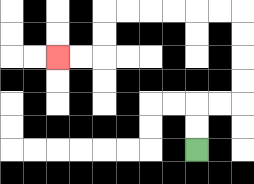{'start': '[8, 6]', 'end': '[2, 2]', 'path_directions': 'U,U,R,R,U,U,U,U,L,L,L,L,L,L,D,D,L,L', 'path_coordinates': '[[8, 6], [8, 5], [8, 4], [9, 4], [10, 4], [10, 3], [10, 2], [10, 1], [10, 0], [9, 0], [8, 0], [7, 0], [6, 0], [5, 0], [4, 0], [4, 1], [4, 2], [3, 2], [2, 2]]'}